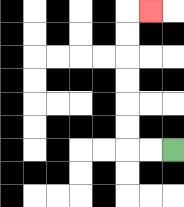{'start': '[7, 6]', 'end': '[6, 0]', 'path_directions': 'L,L,U,U,U,U,U,U,R', 'path_coordinates': '[[7, 6], [6, 6], [5, 6], [5, 5], [5, 4], [5, 3], [5, 2], [5, 1], [5, 0], [6, 0]]'}